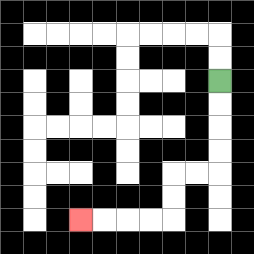{'start': '[9, 3]', 'end': '[3, 9]', 'path_directions': 'D,D,D,D,L,L,D,D,L,L,L,L', 'path_coordinates': '[[9, 3], [9, 4], [9, 5], [9, 6], [9, 7], [8, 7], [7, 7], [7, 8], [7, 9], [6, 9], [5, 9], [4, 9], [3, 9]]'}